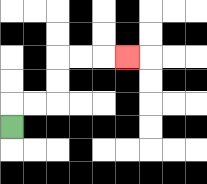{'start': '[0, 5]', 'end': '[5, 2]', 'path_directions': 'U,R,R,U,U,R,R,R', 'path_coordinates': '[[0, 5], [0, 4], [1, 4], [2, 4], [2, 3], [2, 2], [3, 2], [4, 2], [5, 2]]'}